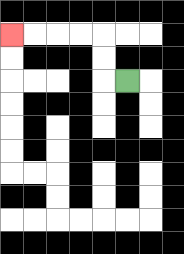{'start': '[5, 3]', 'end': '[0, 1]', 'path_directions': 'L,U,U,L,L,L,L', 'path_coordinates': '[[5, 3], [4, 3], [4, 2], [4, 1], [3, 1], [2, 1], [1, 1], [0, 1]]'}